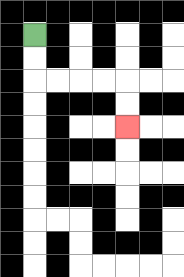{'start': '[1, 1]', 'end': '[5, 5]', 'path_directions': 'D,D,R,R,R,R,D,D', 'path_coordinates': '[[1, 1], [1, 2], [1, 3], [2, 3], [3, 3], [4, 3], [5, 3], [5, 4], [5, 5]]'}